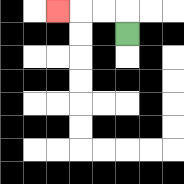{'start': '[5, 1]', 'end': '[2, 0]', 'path_directions': 'U,L,L,L', 'path_coordinates': '[[5, 1], [5, 0], [4, 0], [3, 0], [2, 0]]'}